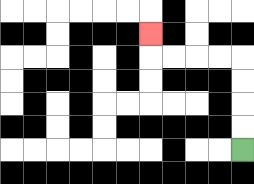{'start': '[10, 6]', 'end': '[6, 1]', 'path_directions': 'U,U,U,U,L,L,L,L,U', 'path_coordinates': '[[10, 6], [10, 5], [10, 4], [10, 3], [10, 2], [9, 2], [8, 2], [7, 2], [6, 2], [6, 1]]'}